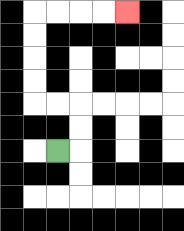{'start': '[2, 6]', 'end': '[5, 0]', 'path_directions': 'R,U,U,L,L,U,U,U,U,R,R,R,R', 'path_coordinates': '[[2, 6], [3, 6], [3, 5], [3, 4], [2, 4], [1, 4], [1, 3], [1, 2], [1, 1], [1, 0], [2, 0], [3, 0], [4, 0], [5, 0]]'}